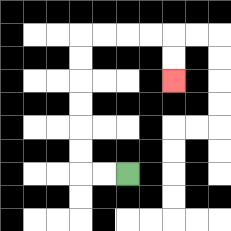{'start': '[5, 7]', 'end': '[7, 3]', 'path_directions': 'L,L,U,U,U,U,U,U,R,R,R,R,D,D', 'path_coordinates': '[[5, 7], [4, 7], [3, 7], [3, 6], [3, 5], [3, 4], [3, 3], [3, 2], [3, 1], [4, 1], [5, 1], [6, 1], [7, 1], [7, 2], [7, 3]]'}